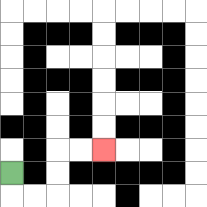{'start': '[0, 7]', 'end': '[4, 6]', 'path_directions': 'D,R,R,U,U,R,R', 'path_coordinates': '[[0, 7], [0, 8], [1, 8], [2, 8], [2, 7], [2, 6], [3, 6], [4, 6]]'}